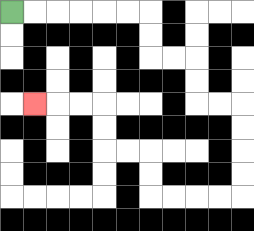{'start': '[0, 0]', 'end': '[1, 4]', 'path_directions': 'R,R,R,R,R,R,D,D,R,R,D,D,R,R,D,D,D,D,L,L,L,L,U,U,L,L,U,U,L,L,L', 'path_coordinates': '[[0, 0], [1, 0], [2, 0], [3, 0], [4, 0], [5, 0], [6, 0], [6, 1], [6, 2], [7, 2], [8, 2], [8, 3], [8, 4], [9, 4], [10, 4], [10, 5], [10, 6], [10, 7], [10, 8], [9, 8], [8, 8], [7, 8], [6, 8], [6, 7], [6, 6], [5, 6], [4, 6], [4, 5], [4, 4], [3, 4], [2, 4], [1, 4]]'}